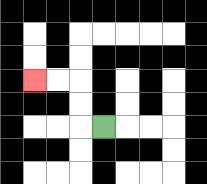{'start': '[4, 5]', 'end': '[1, 3]', 'path_directions': 'L,U,U,L,L', 'path_coordinates': '[[4, 5], [3, 5], [3, 4], [3, 3], [2, 3], [1, 3]]'}